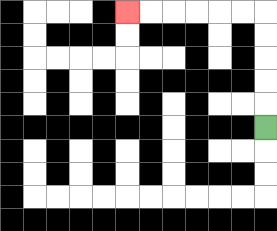{'start': '[11, 5]', 'end': '[5, 0]', 'path_directions': 'U,U,U,U,U,L,L,L,L,L,L', 'path_coordinates': '[[11, 5], [11, 4], [11, 3], [11, 2], [11, 1], [11, 0], [10, 0], [9, 0], [8, 0], [7, 0], [6, 0], [5, 0]]'}